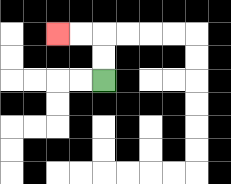{'start': '[4, 3]', 'end': '[2, 1]', 'path_directions': 'U,U,L,L', 'path_coordinates': '[[4, 3], [4, 2], [4, 1], [3, 1], [2, 1]]'}